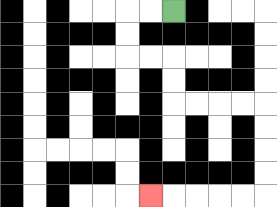{'start': '[7, 0]', 'end': '[6, 8]', 'path_directions': 'L,L,D,D,R,R,D,D,R,R,R,R,D,D,D,D,L,L,L,L,L', 'path_coordinates': '[[7, 0], [6, 0], [5, 0], [5, 1], [5, 2], [6, 2], [7, 2], [7, 3], [7, 4], [8, 4], [9, 4], [10, 4], [11, 4], [11, 5], [11, 6], [11, 7], [11, 8], [10, 8], [9, 8], [8, 8], [7, 8], [6, 8]]'}